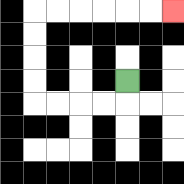{'start': '[5, 3]', 'end': '[7, 0]', 'path_directions': 'D,L,L,L,L,U,U,U,U,R,R,R,R,R,R', 'path_coordinates': '[[5, 3], [5, 4], [4, 4], [3, 4], [2, 4], [1, 4], [1, 3], [1, 2], [1, 1], [1, 0], [2, 0], [3, 0], [4, 0], [5, 0], [6, 0], [7, 0]]'}